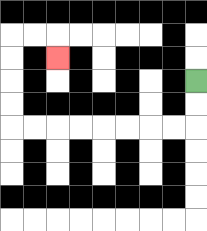{'start': '[8, 3]', 'end': '[2, 2]', 'path_directions': 'D,D,L,L,L,L,L,L,L,L,U,U,U,U,R,R,D', 'path_coordinates': '[[8, 3], [8, 4], [8, 5], [7, 5], [6, 5], [5, 5], [4, 5], [3, 5], [2, 5], [1, 5], [0, 5], [0, 4], [0, 3], [0, 2], [0, 1], [1, 1], [2, 1], [2, 2]]'}